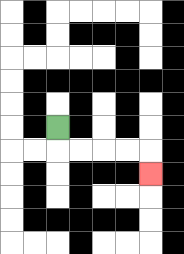{'start': '[2, 5]', 'end': '[6, 7]', 'path_directions': 'D,R,R,R,R,D', 'path_coordinates': '[[2, 5], [2, 6], [3, 6], [4, 6], [5, 6], [6, 6], [6, 7]]'}